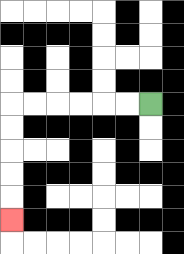{'start': '[6, 4]', 'end': '[0, 9]', 'path_directions': 'L,L,L,L,L,L,D,D,D,D,D', 'path_coordinates': '[[6, 4], [5, 4], [4, 4], [3, 4], [2, 4], [1, 4], [0, 4], [0, 5], [0, 6], [0, 7], [0, 8], [0, 9]]'}